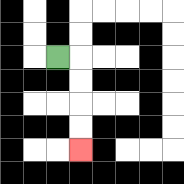{'start': '[2, 2]', 'end': '[3, 6]', 'path_directions': 'R,D,D,D,D', 'path_coordinates': '[[2, 2], [3, 2], [3, 3], [3, 4], [3, 5], [3, 6]]'}